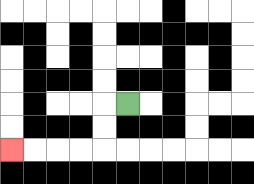{'start': '[5, 4]', 'end': '[0, 6]', 'path_directions': 'L,D,D,L,L,L,L', 'path_coordinates': '[[5, 4], [4, 4], [4, 5], [4, 6], [3, 6], [2, 6], [1, 6], [0, 6]]'}